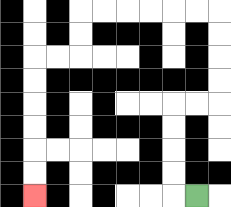{'start': '[8, 8]', 'end': '[1, 8]', 'path_directions': 'L,U,U,U,U,R,R,U,U,U,U,L,L,L,L,L,L,D,D,L,L,D,D,D,D,D,D', 'path_coordinates': '[[8, 8], [7, 8], [7, 7], [7, 6], [7, 5], [7, 4], [8, 4], [9, 4], [9, 3], [9, 2], [9, 1], [9, 0], [8, 0], [7, 0], [6, 0], [5, 0], [4, 0], [3, 0], [3, 1], [3, 2], [2, 2], [1, 2], [1, 3], [1, 4], [1, 5], [1, 6], [1, 7], [1, 8]]'}